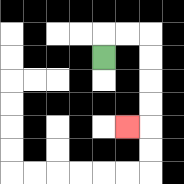{'start': '[4, 2]', 'end': '[5, 5]', 'path_directions': 'U,R,R,D,D,D,D,L', 'path_coordinates': '[[4, 2], [4, 1], [5, 1], [6, 1], [6, 2], [6, 3], [6, 4], [6, 5], [5, 5]]'}